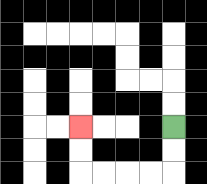{'start': '[7, 5]', 'end': '[3, 5]', 'path_directions': 'D,D,L,L,L,L,U,U', 'path_coordinates': '[[7, 5], [7, 6], [7, 7], [6, 7], [5, 7], [4, 7], [3, 7], [3, 6], [3, 5]]'}